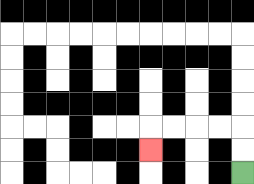{'start': '[10, 7]', 'end': '[6, 6]', 'path_directions': 'U,U,L,L,L,L,D', 'path_coordinates': '[[10, 7], [10, 6], [10, 5], [9, 5], [8, 5], [7, 5], [6, 5], [6, 6]]'}